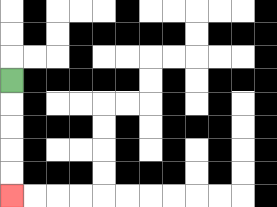{'start': '[0, 3]', 'end': '[0, 8]', 'path_directions': 'D,D,D,D,D', 'path_coordinates': '[[0, 3], [0, 4], [0, 5], [0, 6], [0, 7], [0, 8]]'}